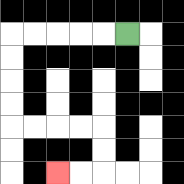{'start': '[5, 1]', 'end': '[2, 7]', 'path_directions': 'L,L,L,L,L,D,D,D,D,R,R,R,R,D,D,L,L', 'path_coordinates': '[[5, 1], [4, 1], [3, 1], [2, 1], [1, 1], [0, 1], [0, 2], [0, 3], [0, 4], [0, 5], [1, 5], [2, 5], [3, 5], [4, 5], [4, 6], [4, 7], [3, 7], [2, 7]]'}